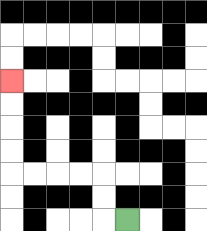{'start': '[5, 9]', 'end': '[0, 3]', 'path_directions': 'L,U,U,L,L,L,L,U,U,U,U', 'path_coordinates': '[[5, 9], [4, 9], [4, 8], [4, 7], [3, 7], [2, 7], [1, 7], [0, 7], [0, 6], [0, 5], [0, 4], [0, 3]]'}